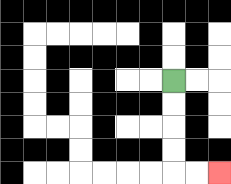{'start': '[7, 3]', 'end': '[9, 7]', 'path_directions': 'D,D,D,D,R,R', 'path_coordinates': '[[7, 3], [7, 4], [7, 5], [7, 6], [7, 7], [8, 7], [9, 7]]'}